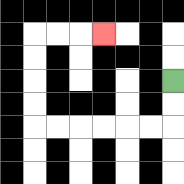{'start': '[7, 3]', 'end': '[4, 1]', 'path_directions': 'D,D,L,L,L,L,L,L,U,U,U,U,R,R,R', 'path_coordinates': '[[7, 3], [7, 4], [7, 5], [6, 5], [5, 5], [4, 5], [3, 5], [2, 5], [1, 5], [1, 4], [1, 3], [1, 2], [1, 1], [2, 1], [3, 1], [4, 1]]'}